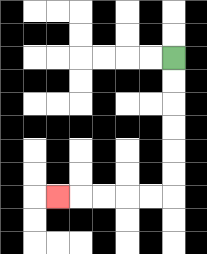{'start': '[7, 2]', 'end': '[2, 8]', 'path_directions': 'D,D,D,D,D,D,L,L,L,L,L', 'path_coordinates': '[[7, 2], [7, 3], [7, 4], [7, 5], [7, 6], [7, 7], [7, 8], [6, 8], [5, 8], [4, 8], [3, 8], [2, 8]]'}